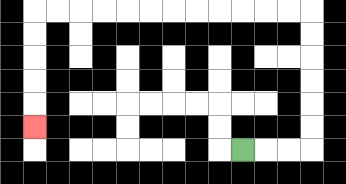{'start': '[10, 6]', 'end': '[1, 5]', 'path_directions': 'R,R,R,U,U,U,U,U,U,L,L,L,L,L,L,L,L,L,L,L,L,D,D,D,D,D', 'path_coordinates': '[[10, 6], [11, 6], [12, 6], [13, 6], [13, 5], [13, 4], [13, 3], [13, 2], [13, 1], [13, 0], [12, 0], [11, 0], [10, 0], [9, 0], [8, 0], [7, 0], [6, 0], [5, 0], [4, 0], [3, 0], [2, 0], [1, 0], [1, 1], [1, 2], [1, 3], [1, 4], [1, 5]]'}